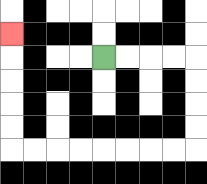{'start': '[4, 2]', 'end': '[0, 1]', 'path_directions': 'R,R,R,R,D,D,D,D,L,L,L,L,L,L,L,L,U,U,U,U,U', 'path_coordinates': '[[4, 2], [5, 2], [6, 2], [7, 2], [8, 2], [8, 3], [8, 4], [8, 5], [8, 6], [7, 6], [6, 6], [5, 6], [4, 6], [3, 6], [2, 6], [1, 6], [0, 6], [0, 5], [0, 4], [0, 3], [0, 2], [0, 1]]'}